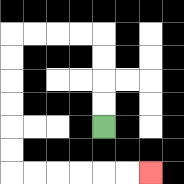{'start': '[4, 5]', 'end': '[6, 7]', 'path_directions': 'U,U,U,U,L,L,L,L,D,D,D,D,D,D,R,R,R,R,R,R', 'path_coordinates': '[[4, 5], [4, 4], [4, 3], [4, 2], [4, 1], [3, 1], [2, 1], [1, 1], [0, 1], [0, 2], [0, 3], [0, 4], [0, 5], [0, 6], [0, 7], [1, 7], [2, 7], [3, 7], [4, 7], [5, 7], [6, 7]]'}